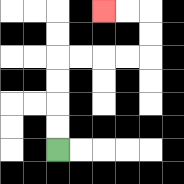{'start': '[2, 6]', 'end': '[4, 0]', 'path_directions': 'U,U,U,U,R,R,R,R,U,U,L,L', 'path_coordinates': '[[2, 6], [2, 5], [2, 4], [2, 3], [2, 2], [3, 2], [4, 2], [5, 2], [6, 2], [6, 1], [6, 0], [5, 0], [4, 0]]'}